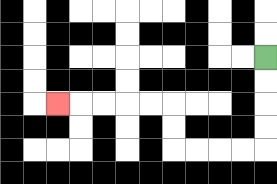{'start': '[11, 2]', 'end': '[2, 4]', 'path_directions': 'D,D,D,D,L,L,L,L,U,U,L,L,L,L,L', 'path_coordinates': '[[11, 2], [11, 3], [11, 4], [11, 5], [11, 6], [10, 6], [9, 6], [8, 6], [7, 6], [7, 5], [7, 4], [6, 4], [5, 4], [4, 4], [3, 4], [2, 4]]'}